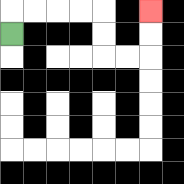{'start': '[0, 1]', 'end': '[6, 0]', 'path_directions': 'U,R,R,R,R,D,D,R,R,U,U', 'path_coordinates': '[[0, 1], [0, 0], [1, 0], [2, 0], [3, 0], [4, 0], [4, 1], [4, 2], [5, 2], [6, 2], [6, 1], [6, 0]]'}